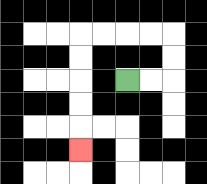{'start': '[5, 3]', 'end': '[3, 6]', 'path_directions': 'R,R,U,U,L,L,L,L,D,D,D,D,D', 'path_coordinates': '[[5, 3], [6, 3], [7, 3], [7, 2], [7, 1], [6, 1], [5, 1], [4, 1], [3, 1], [3, 2], [3, 3], [3, 4], [3, 5], [3, 6]]'}